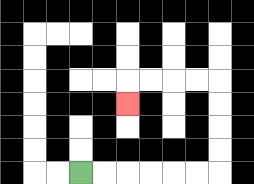{'start': '[3, 7]', 'end': '[5, 4]', 'path_directions': 'R,R,R,R,R,R,U,U,U,U,L,L,L,L,D', 'path_coordinates': '[[3, 7], [4, 7], [5, 7], [6, 7], [7, 7], [8, 7], [9, 7], [9, 6], [9, 5], [9, 4], [9, 3], [8, 3], [7, 3], [6, 3], [5, 3], [5, 4]]'}